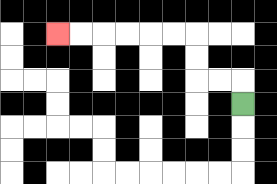{'start': '[10, 4]', 'end': '[2, 1]', 'path_directions': 'U,L,L,U,U,L,L,L,L,L,L', 'path_coordinates': '[[10, 4], [10, 3], [9, 3], [8, 3], [8, 2], [8, 1], [7, 1], [6, 1], [5, 1], [4, 1], [3, 1], [2, 1]]'}